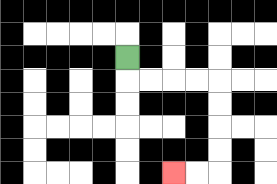{'start': '[5, 2]', 'end': '[7, 7]', 'path_directions': 'D,R,R,R,R,D,D,D,D,L,L', 'path_coordinates': '[[5, 2], [5, 3], [6, 3], [7, 3], [8, 3], [9, 3], [9, 4], [9, 5], [9, 6], [9, 7], [8, 7], [7, 7]]'}